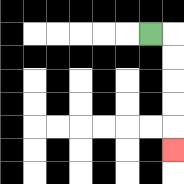{'start': '[6, 1]', 'end': '[7, 6]', 'path_directions': 'R,D,D,D,D,D', 'path_coordinates': '[[6, 1], [7, 1], [7, 2], [7, 3], [7, 4], [7, 5], [7, 6]]'}